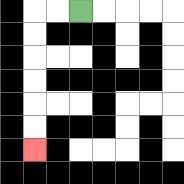{'start': '[3, 0]', 'end': '[1, 6]', 'path_directions': 'L,L,D,D,D,D,D,D', 'path_coordinates': '[[3, 0], [2, 0], [1, 0], [1, 1], [1, 2], [1, 3], [1, 4], [1, 5], [1, 6]]'}